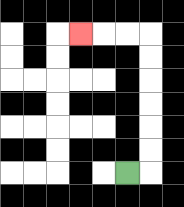{'start': '[5, 7]', 'end': '[3, 1]', 'path_directions': 'R,U,U,U,U,U,U,L,L,L', 'path_coordinates': '[[5, 7], [6, 7], [6, 6], [6, 5], [6, 4], [6, 3], [6, 2], [6, 1], [5, 1], [4, 1], [3, 1]]'}